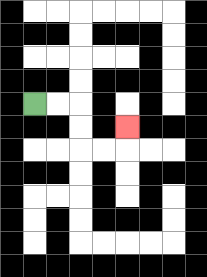{'start': '[1, 4]', 'end': '[5, 5]', 'path_directions': 'R,R,D,D,R,R,U', 'path_coordinates': '[[1, 4], [2, 4], [3, 4], [3, 5], [3, 6], [4, 6], [5, 6], [5, 5]]'}